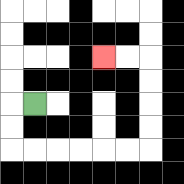{'start': '[1, 4]', 'end': '[4, 2]', 'path_directions': 'L,D,D,R,R,R,R,R,R,U,U,U,U,L,L', 'path_coordinates': '[[1, 4], [0, 4], [0, 5], [0, 6], [1, 6], [2, 6], [3, 6], [4, 6], [5, 6], [6, 6], [6, 5], [6, 4], [6, 3], [6, 2], [5, 2], [4, 2]]'}